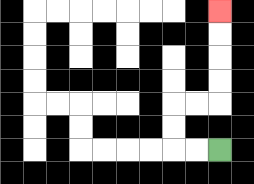{'start': '[9, 6]', 'end': '[9, 0]', 'path_directions': 'L,L,U,U,R,R,U,U,U,U', 'path_coordinates': '[[9, 6], [8, 6], [7, 6], [7, 5], [7, 4], [8, 4], [9, 4], [9, 3], [9, 2], [9, 1], [9, 0]]'}